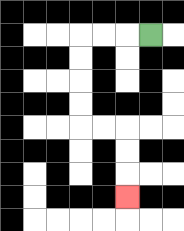{'start': '[6, 1]', 'end': '[5, 8]', 'path_directions': 'L,L,L,D,D,D,D,R,R,D,D,D', 'path_coordinates': '[[6, 1], [5, 1], [4, 1], [3, 1], [3, 2], [3, 3], [3, 4], [3, 5], [4, 5], [5, 5], [5, 6], [5, 7], [5, 8]]'}